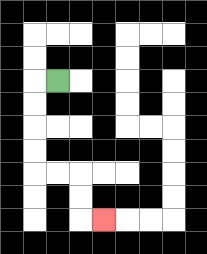{'start': '[2, 3]', 'end': '[4, 9]', 'path_directions': 'L,D,D,D,D,R,R,D,D,R', 'path_coordinates': '[[2, 3], [1, 3], [1, 4], [1, 5], [1, 6], [1, 7], [2, 7], [3, 7], [3, 8], [3, 9], [4, 9]]'}